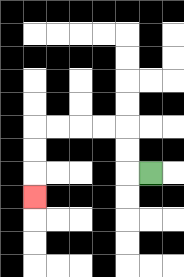{'start': '[6, 7]', 'end': '[1, 8]', 'path_directions': 'L,U,U,L,L,L,L,D,D,D', 'path_coordinates': '[[6, 7], [5, 7], [5, 6], [5, 5], [4, 5], [3, 5], [2, 5], [1, 5], [1, 6], [1, 7], [1, 8]]'}